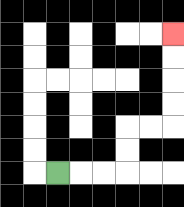{'start': '[2, 7]', 'end': '[7, 1]', 'path_directions': 'R,R,R,U,U,R,R,U,U,U,U', 'path_coordinates': '[[2, 7], [3, 7], [4, 7], [5, 7], [5, 6], [5, 5], [6, 5], [7, 5], [7, 4], [7, 3], [7, 2], [7, 1]]'}